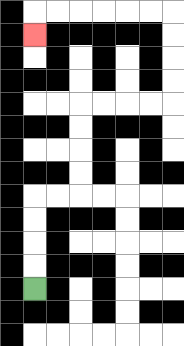{'start': '[1, 12]', 'end': '[1, 1]', 'path_directions': 'U,U,U,U,R,R,U,U,U,U,R,R,R,R,U,U,U,U,L,L,L,L,L,L,D', 'path_coordinates': '[[1, 12], [1, 11], [1, 10], [1, 9], [1, 8], [2, 8], [3, 8], [3, 7], [3, 6], [3, 5], [3, 4], [4, 4], [5, 4], [6, 4], [7, 4], [7, 3], [7, 2], [7, 1], [7, 0], [6, 0], [5, 0], [4, 0], [3, 0], [2, 0], [1, 0], [1, 1]]'}